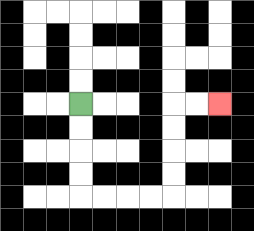{'start': '[3, 4]', 'end': '[9, 4]', 'path_directions': 'D,D,D,D,R,R,R,R,U,U,U,U,R,R', 'path_coordinates': '[[3, 4], [3, 5], [3, 6], [3, 7], [3, 8], [4, 8], [5, 8], [6, 8], [7, 8], [7, 7], [7, 6], [7, 5], [7, 4], [8, 4], [9, 4]]'}